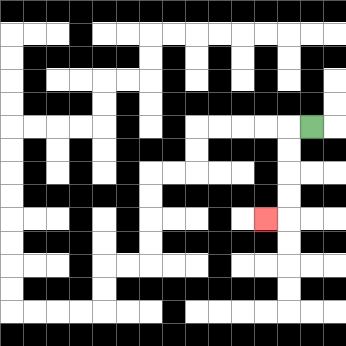{'start': '[13, 5]', 'end': '[11, 9]', 'path_directions': 'L,D,D,D,D,L', 'path_coordinates': '[[13, 5], [12, 5], [12, 6], [12, 7], [12, 8], [12, 9], [11, 9]]'}